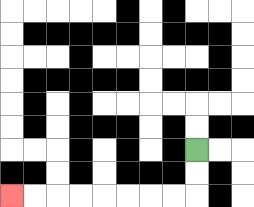{'start': '[8, 6]', 'end': '[0, 8]', 'path_directions': 'D,D,L,L,L,L,L,L,L,L', 'path_coordinates': '[[8, 6], [8, 7], [8, 8], [7, 8], [6, 8], [5, 8], [4, 8], [3, 8], [2, 8], [1, 8], [0, 8]]'}